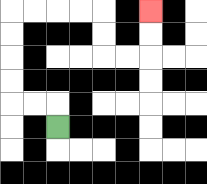{'start': '[2, 5]', 'end': '[6, 0]', 'path_directions': 'U,L,L,U,U,U,U,R,R,R,R,D,D,R,R,U,U', 'path_coordinates': '[[2, 5], [2, 4], [1, 4], [0, 4], [0, 3], [0, 2], [0, 1], [0, 0], [1, 0], [2, 0], [3, 0], [4, 0], [4, 1], [4, 2], [5, 2], [6, 2], [6, 1], [6, 0]]'}